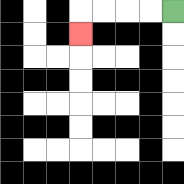{'start': '[7, 0]', 'end': '[3, 1]', 'path_directions': 'L,L,L,L,D', 'path_coordinates': '[[7, 0], [6, 0], [5, 0], [4, 0], [3, 0], [3, 1]]'}